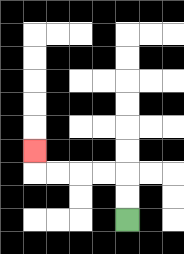{'start': '[5, 9]', 'end': '[1, 6]', 'path_directions': 'U,U,L,L,L,L,U', 'path_coordinates': '[[5, 9], [5, 8], [5, 7], [4, 7], [3, 7], [2, 7], [1, 7], [1, 6]]'}